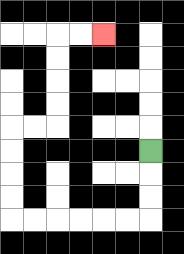{'start': '[6, 6]', 'end': '[4, 1]', 'path_directions': 'D,D,D,L,L,L,L,L,L,U,U,U,U,R,R,U,U,U,U,R,R', 'path_coordinates': '[[6, 6], [6, 7], [6, 8], [6, 9], [5, 9], [4, 9], [3, 9], [2, 9], [1, 9], [0, 9], [0, 8], [0, 7], [0, 6], [0, 5], [1, 5], [2, 5], [2, 4], [2, 3], [2, 2], [2, 1], [3, 1], [4, 1]]'}